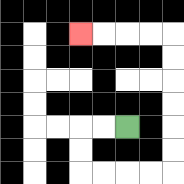{'start': '[5, 5]', 'end': '[3, 1]', 'path_directions': 'L,L,D,D,R,R,R,R,U,U,U,U,U,U,L,L,L,L', 'path_coordinates': '[[5, 5], [4, 5], [3, 5], [3, 6], [3, 7], [4, 7], [5, 7], [6, 7], [7, 7], [7, 6], [7, 5], [7, 4], [7, 3], [7, 2], [7, 1], [6, 1], [5, 1], [4, 1], [3, 1]]'}